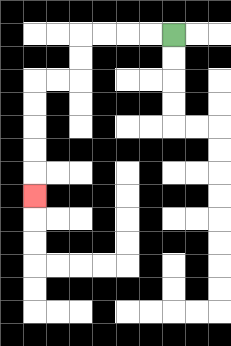{'start': '[7, 1]', 'end': '[1, 8]', 'path_directions': 'L,L,L,L,D,D,L,L,D,D,D,D,D', 'path_coordinates': '[[7, 1], [6, 1], [5, 1], [4, 1], [3, 1], [3, 2], [3, 3], [2, 3], [1, 3], [1, 4], [1, 5], [1, 6], [1, 7], [1, 8]]'}